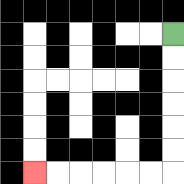{'start': '[7, 1]', 'end': '[1, 7]', 'path_directions': 'D,D,D,D,D,D,L,L,L,L,L,L', 'path_coordinates': '[[7, 1], [7, 2], [7, 3], [7, 4], [7, 5], [7, 6], [7, 7], [6, 7], [5, 7], [4, 7], [3, 7], [2, 7], [1, 7]]'}